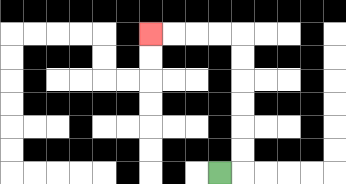{'start': '[9, 7]', 'end': '[6, 1]', 'path_directions': 'R,U,U,U,U,U,U,L,L,L,L', 'path_coordinates': '[[9, 7], [10, 7], [10, 6], [10, 5], [10, 4], [10, 3], [10, 2], [10, 1], [9, 1], [8, 1], [7, 1], [6, 1]]'}